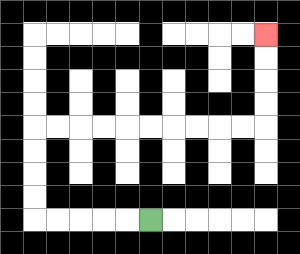{'start': '[6, 9]', 'end': '[11, 1]', 'path_directions': 'L,L,L,L,L,U,U,U,U,R,R,R,R,R,R,R,R,R,R,U,U,U,U', 'path_coordinates': '[[6, 9], [5, 9], [4, 9], [3, 9], [2, 9], [1, 9], [1, 8], [1, 7], [1, 6], [1, 5], [2, 5], [3, 5], [4, 5], [5, 5], [6, 5], [7, 5], [8, 5], [9, 5], [10, 5], [11, 5], [11, 4], [11, 3], [11, 2], [11, 1]]'}